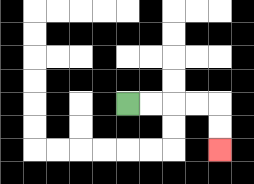{'start': '[5, 4]', 'end': '[9, 6]', 'path_directions': 'R,R,R,R,D,D', 'path_coordinates': '[[5, 4], [6, 4], [7, 4], [8, 4], [9, 4], [9, 5], [9, 6]]'}